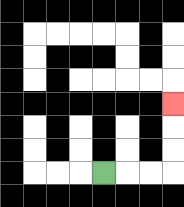{'start': '[4, 7]', 'end': '[7, 4]', 'path_directions': 'R,R,R,U,U,U', 'path_coordinates': '[[4, 7], [5, 7], [6, 7], [7, 7], [7, 6], [7, 5], [7, 4]]'}